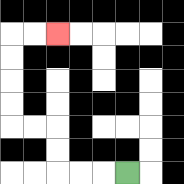{'start': '[5, 7]', 'end': '[2, 1]', 'path_directions': 'L,L,L,U,U,L,L,U,U,U,U,R,R', 'path_coordinates': '[[5, 7], [4, 7], [3, 7], [2, 7], [2, 6], [2, 5], [1, 5], [0, 5], [0, 4], [0, 3], [0, 2], [0, 1], [1, 1], [2, 1]]'}